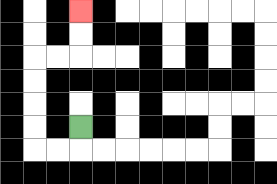{'start': '[3, 5]', 'end': '[3, 0]', 'path_directions': 'D,L,L,U,U,U,U,R,R,U,U', 'path_coordinates': '[[3, 5], [3, 6], [2, 6], [1, 6], [1, 5], [1, 4], [1, 3], [1, 2], [2, 2], [3, 2], [3, 1], [3, 0]]'}